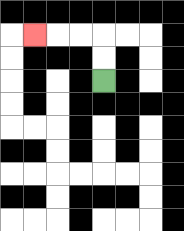{'start': '[4, 3]', 'end': '[1, 1]', 'path_directions': 'U,U,L,L,L', 'path_coordinates': '[[4, 3], [4, 2], [4, 1], [3, 1], [2, 1], [1, 1]]'}